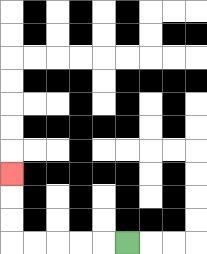{'start': '[5, 10]', 'end': '[0, 7]', 'path_directions': 'L,L,L,L,L,U,U,U', 'path_coordinates': '[[5, 10], [4, 10], [3, 10], [2, 10], [1, 10], [0, 10], [0, 9], [0, 8], [0, 7]]'}